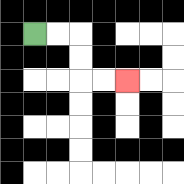{'start': '[1, 1]', 'end': '[5, 3]', 'path_directions': 'R,R,D,D,R,R', 'path_coordinates': '[[1, 1], [2, 1], [3, 1], [3, 2], [3, 3], [4, 3], [5, 3]]'}